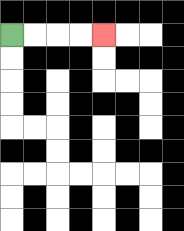{'start': '[0, 1]', 'end': '[4, 1]', 'path_directions': 'R,R,R,R', 'path_coordinates': '[[0, 1], [1, 1], [2, 1], [3, 1], [4, 1]]'}